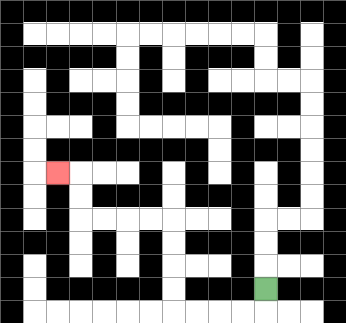{'start': '[11, 12]', 'end': '[2, 7]', 'path_directions': 'D,L,L,L,L,U,U,U,U,L,L,L,L,U,U,L', 'path_coordinates': '[[11, 12], [11, 13], [10, 13], [9, 13], [8, 13], [7, 13], [7, 12], [7, 11], [7, 10], [7, 9], [6, 9], [5, 9], [4, 9], [3, 9], [3, 8], [3, 7], [2, 7]]'}